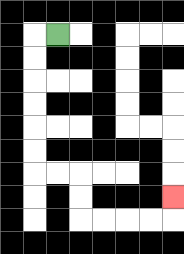{'start': '[2, 1]', 'end': '[7, 8]', 'path_directions': 'L,D,D,D,D,D,D,R,R,D,D,R,R,R,R,U', 'path_coordinates': '[[2, 1], [1, 1], [1, 2], [1, 3], [1, 4], [1, 5], [1, 6], [1, 7], [2, 7], [3, 7], [3, 8], [3, 9], [4, 9], [5, 9], [6, 9], [7, 9], [7, 8]]'}